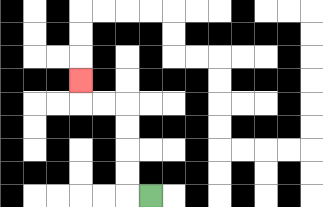{'start': '[6, 8]', 'end': '[3, 3]', 'path_directions': 'L,U,U,U,U,L,L,U', 'path_coordinates': '[[6, 8], [5, 8], [5, 7], [5, 6], [5, 5], [5, 4], [4, 4], [3, 4], [3, 3]]'}